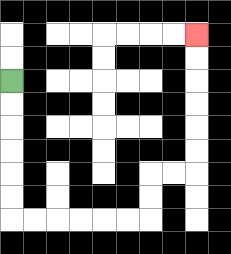{'start': '[0, 3]', 'end': '[8, 1]', 'path_directions': 'D,D,D,D,D,D,R,R,R,R,R,R,U,U,R,R,U,U,U,U,U,U', 'path_coordinates': '[[0, 3], [0, 4], [0, 5], [0, 6], [0, 7], [0, 8], [0, 9], [1, 9], [2, 9], [3, 9], [4, 9], [5, 9], [6, 9], [6, 8], [6, 7], [7, 7], [8, 7], [8, 6], [8, 5], [8, 4], [8, 3], [8, 2], [8, 1]]'}